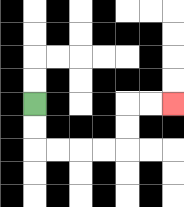{'start': '[1, 4]', 'end': '[7, 4]', 'path_directions': 'D,D,R,R,R,R,U,U,R,R', 'path_coordinates': '[[1, 4], [1, 5], [1, 6], [2, 6], [3, 6], [4, 6], [5, 6], [5, 5], [5, 4], [6, 4], [7, 4]]'}